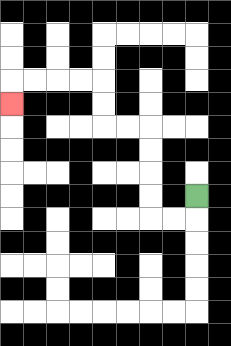{'start': '[8, 8]', 'end': '[0, 4]', 'path_directions': 'D,L,L,U,U,U,U,L,L,U,U,L,L,L,L,D', 'path_coordinates': '[[8, 8], [8, 9], [7, 9], [6, 9], [6, 8], [6, 7], [6, 6], [6, 5], [5, 5], [4, 5], [4, 4], [4, 3], [3, 3], [2, 3], [1, 3], [0, 3], [0, 4]]'}